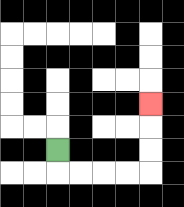{'start': '[2, 6]', 'end': '[6, 4]', 'path_directions': 'D,R,R,R,R,U,U,U', 'path_coordinates': '[[2, 6], [2, 7], [3, 7], [4, 7], [5, 7], [6, 7], [6, 6], [6, 5], [6, 4]]'}